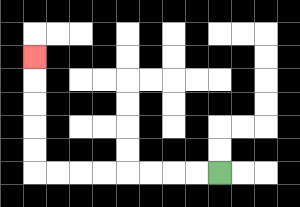{'start': '[9, 7]', 'end': '[1, 2]', 'path_directions': 'L,L,L,L,L,L,L,L,U,U,U,U,U', 'path_coordinates': '[[9, 7], [8, 7], [7, 7], [6, 7], [5, 7], [4, 7], [3, 7], [2, 7], [1, 7], [1, 6], [1, 5], [1, 4], [1, 3], [1, 2]]'}